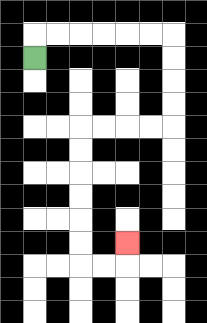{'start': '[1, 2]', 'end': '[5, 10]', 'path_directions': 'U,R,R,R,R,R,R,D,D,D,D,L,L,L,L,D,D,D,D,D,D,R,R,U', 'path_coordinates': '[[1, 2], [1, 1], [2, 1], [3, 1], [4, 1], [5, 1], [6, 1], [7, 1], [7, 2], [7, 3], [7, 4], [7, 5], [6, 5], [5, 5], [4, 5], [3, 5], [3, 6], [3, 7], [3, 8], [3, 9], [3, 10], [3, 11], [4, 11], [5, 11], [5, 10]]'}